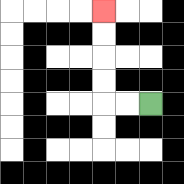{'start': '[6, 4]', 'end': '[4, 0]', 'path_directions': 'L,L,U,U,U,U', 'path_coordinates': '[[6, 4], [5, 4], [4, 4], [4, 3], [4, 2], [4, 1], [4, 0]]'}